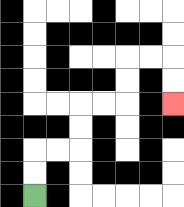{'start': '[1, 8]', 'end': '[7, 4]', 'path_directions': 'U,U,R,R,U,U,R,R,U,U,R,R,D,D', 'path_coordinates': '[[1, 8], [1, 7], [1, 6], [2, 6], [3, 6], [3, 5], [3, 4], [4, 4], [5, 4], [5, 3], [5, 2], [6, 2], [7, 2], [7, 3], [7, 4]]'}